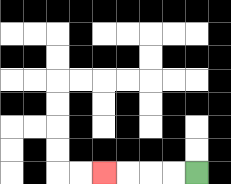{'start': '[8, 7]', 'end': '[4, 7]', 'path_directions': 'L,L,L,L', 'path_coordinates': '[[8, 7], [7, 7], [6, 7], [5, 7], [4, 7]]'}